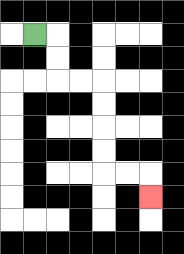{'start': '[1, 1]', 'end': '[6, 8]', 'path_directions': 'R,D,D,R,R,D,D,D,D,R,R,D', 'path_coordinates': '[[1, 1], [2, 1], [2, 2], [2, 3], [3, 3], [4, 3], [4, 4], [4, 5], [4, 6], [4, 7], [5, 7], [6, 7], [6, 8]]'}